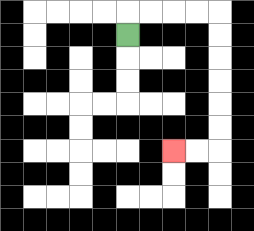{'start': '[5, 1]', 'end': '[7, 6]', 'path_directions': 'U,R,R,R,R,D,D,D,D,D,D,L,L', 'path_coordinates': '[[5, 1], [5, 0], [6, 0], [7, 0], [8, 0], [9, 0], [9, 1], [9, 2], [9, 3], [9, 4], [9, 5], [9, 6], [8, 6], [7, 6]]'}